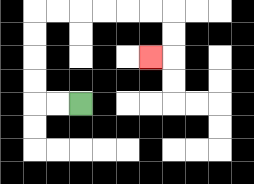{'start': '[3, 4]', 'end': '[6, 2]', 'path_directions': 'L,L,U,U,U,U,R,R,R,R,R,R,D,D,L', 'path_coordinates': '[[3, 4], [2, 4], [1, 4], [1, 3], [1, 2], [1, 1], [1, 0], [2, 0], [3, 0], [4, 0], [5, 0], [6, 0], [7, 0], [7, 1], [7, 2], [6, 2]]'}